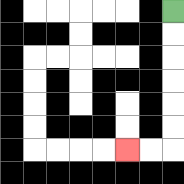{'start': '[7, 0]', 'end': '[5, 6]', 'path_directions': 'D,D,D,D,D,D,L,L', 'path_coordinates': '[[7, 0], [7, 1], [7, 2], [7, 3], [7, 4], [7, 5], [7, 6], [6, 6], [5, 6]]'}